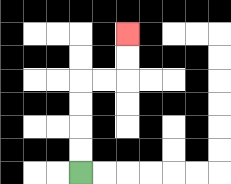{'start': '[3, 7]', 'end': '[5, 1]', 'path_directions': 'U,U,U,U,R,R,U,U', 'path_coordinates': '[[3, 7], [3, 6], [3, 5], [3, 4], [3, 3], [4, 3], [5, 3], [5, 2], [5, 1]]'}